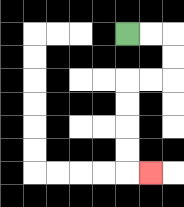{'start': '[5, 1]', 'end': '[6, 7]', 'path_directions': 'R,R,D,D,L,L,D,D,D,D,R', 'path_coordinates': '[[5, 1], [6, 1], [7, 1], [7, 2], [7, 3], [6, 3], [5, 3], [5, 4], [5, 5], [5, 6], [5, 7], [6, 7]]'}